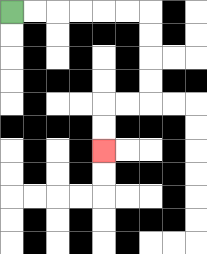{'start': '[0, 0]', 'end': '[4, 6]', 'path_directions': 'R,R,R,R,R,R,D,D,D,D,L,L,D,D', 'path_coordinates': '[[0, 0], [1, 0], [2, 0], [3, 0], [4, 0], [5, 0], [6, 0], [6, 1], [6, 2], [6, 3], [6, 4], [5, 4], [4, 4], [4, 5], [4, 6]]'}